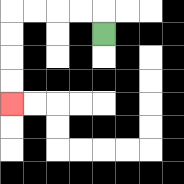{'start': '[4, 1]', 'end': '[0, 4]', 'path_directions': 'U,L,L,L,L,D,D,D,D', 'path_coordinates': '[[4, 1], [4, 0], [3, 0], [2, 0], [1, 0], [0, 0], [0, 1], [0, 2], [0, 3], [0, 4]]'}